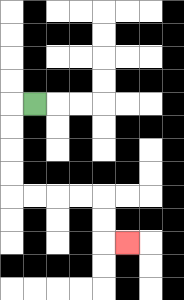{'start': '[1, 4]', 'end': '[5, 10]', 'path_directions': 'L,D,D,D,D,R,R,R,R,D,D,R', 'path_coordinates': '[[1, 4], [0, 4], [0, 5], [0, 6], [0, 7], [0, 8], [1, 8], [2, 8], [3, 8], [4, 8], [4, 9], [4, 10], [5, 10]]'}